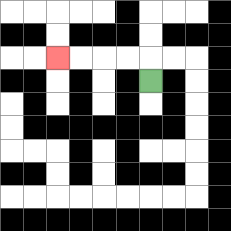{'start': '[6, 3]', 'end': '[2, 2]', 'path_directions': 'U,L,L,L,L', 'path_coordinates': '[[6, 3], [6, 2], [5, 2], [4, 2], [3, 2], [2, 2]]'}